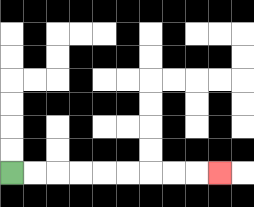{'start': '[0, 7]', 'end': '[9, 7]', 'path_directions': 'R,R,R,R,R,R,R,R,R', 'path_coordinates': '[[0, 7], [1, 7], [2, 7], [3, 7], [4, 7], [5, 7], [6, 7], [7, 7], [8, 7], [9, 7]]'}